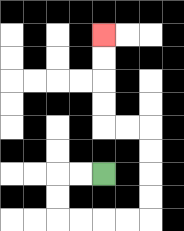{'start': '[4, 7]', 'end': '[4, 1]', 'path_directions': 'L,L,D,D,R,R,R,R,U,U,U,U,L,L,U,U,U,U', 'path_coordinates': '[[4, 7], [3, 7], [2, 7], [2, 8], [2, 9], [3, 9], [4, 9], [5, 9], [6, 9], [6, 8], [6, 7], [6, 6], [6, 5], [5, 5], [4, 5], [4, 4], [4, 3], [4, 2], [4, 1]]'}